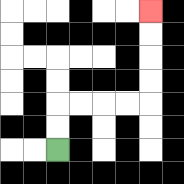{'start': '[2, 6]', 'end': '[6, 0]', 'path_directions': 'U,U,R,R,R,R,U,U,U,U', 'path_coordinates': '[[2, 6], [2, 5], [2, 4], [3, 4], [4, 4], [5, 4], [6, 4], [6, 3], [6, 2], [6, 1], [6, 0]]'}